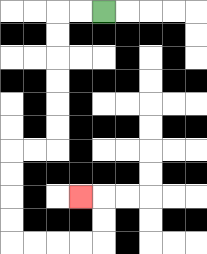{'start': '[4, 0]', 'end': '[3, 8]', 'path_directions': 'L,L,D,D,D,D,D,D,L,L,D,D,D,D,R,R,R,R,U,U,L', 'path_coordinates': '[[4, 0], [3, 0], [2, 0], [2, 1], [2, 2], [2, 3], [2, 4], [2, 5], [2, 6], [1, 6], [0, 6], [0, 7], [0, 8], [0, 9], [0, 10], [1, 10], [2, 10], [3, 10], [4, 10], [4, 9], [4, 8], [3, 8]]'}